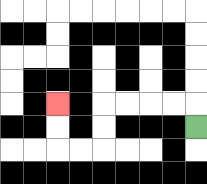{'start': '[8, 5]', 'end': '[2, 4]', 'path_directions': 'U,L,L,L,L,D,D,L,L,U,U', 'path_coordinates': '[[8, 5], [8, 4], [7, 4], [6, 4], [5, 4], [4, 4], [4, 5], [4, 6], [3, 6], [2, 6], [2, 5], [2, 4]]'}